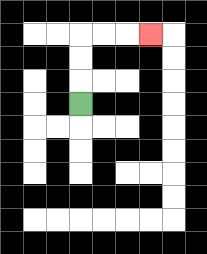{'start': '[3, 4]', 'end': '[6, 1]', 'path_directions': 'U,U,U,R,R,R', 'path_coordinates': '[[3, 4], [3, 3], [3, 2], [3, 1], [4, 1], [5, 1], [6, 1]]'}